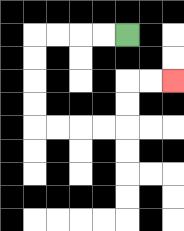{'start': '[5, 1]', 'end': '[7, 3]', 'path_directions': 'L,L,L,L,D,D,D,D,R,R,R,R,U,U,R,R', 'path_coordinates': '[[5, 1], [4, 1], [3, 1], [2, 1], [1, 1], [1, 2], [1, 3], [1, 4], [1, 5], [2, 5], [3, 5], [4, 5], [5, 5], [5, 4], [5, 3], [6, 3], [7, 3]]'}